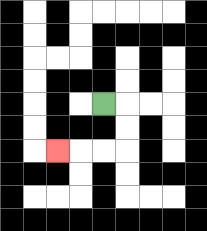{'start': '[4, 4]', 'end': '[2, 6]', 'path_directions': 'R,D,D,L,L,L', 'path_coordinates': '[[4, 4], [5, 4], [5, 5], [5, 6], [4, 6], [3, 6], [2, 6]]'}